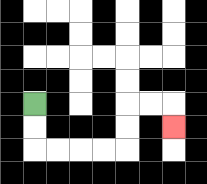{'start': '[1, 4]', 'end': '[7, 5]', 'path_directions': 'D,D,R,R,R,R,U,U,R,R,D', 'path_coordinates': '[[1, 4], [1, 5], [1, 6], [2, 6], [3, 6], [4, 6], [5, 6], [5, 5], [5, 4], [6, 4], [7, 4], [7, 5]]'}